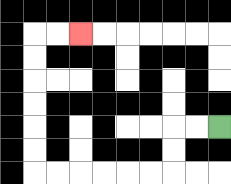{'start': '[9, 5]', 'end': '[3, 1]', 'path_directions': 'L,L,D,D,L,L,L,L,L,L,U,U,U,U,U,U,R,R', 'path_coordinates': '[[9, 5], [8, 5], [7, 5], [7, 6], [7, 7], [6, 7], [5, 7], [4, 7], [3, 7], [2, 7], [1, 7], [1, 6], [1, 5], [1, 4], [1, 3], [1, 2], [1, 1], [2, 1], [3, 1]]'}